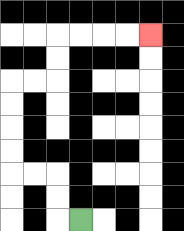{'start': '[3, 9]', 'end': '[6, 1]', 'path_directions': 'L,U,U,L,L,U,U,U,U,R,R,U,U,R,R,R,R', 'path_coordinates': '[[3, 9], [2, 9], [2, 8], [2, 7], [1, 7], [0, 7], [0, 6], [0, 5], [0, 4], [0, 3], [1, 3], [2, 3], [2, 2], [2, 1], [3, 1], [4, 1], [5, 1], [6, 1]]'}